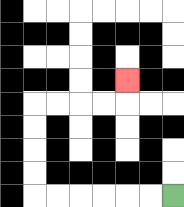{'start': '[7, 8]', 'end': '[5, 3]', 'path_directions': 'L,L,L,L,L,L,U,U,U,U,R,R,R,R,U', 'path_coordinates': '[[7, 8], [6, 8], [5, 8], [4, 8], [3, 8], [2, 8], [1, 8], [1, 7], [1, 6], [1, 5], [1, 4], [2, 4], [3, 4], [4, 4], [5, 4], [5, 3]]'}